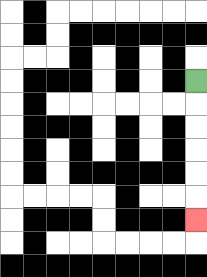{'start': '[8, 3]', 'end': '[8, 9]', 'path_directions': 'D,D,D,D,D,D', 'path_coordinates': '[[8, 3], [8, 4], [8, 5], [8, 6], [8, 7], [8, 8], [8, 9]]'}